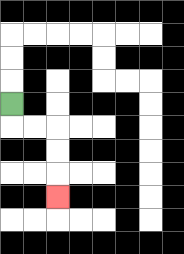{'start': '[0, 4]', 'end': '[2, 8]', 'path_directions': 'D,R,R,D,D,D', 'path_coordinates': '[[0, 4], [0, 5], [1, 5], [2, 5], [2, 6], [2, 7], [2, 8]]'}